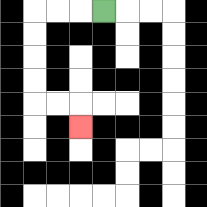{'start': '[4, 0]', 'end': '[3, 5]', 'path_directions': 'L,L,L,D,D,D,D,R,R,D', 'path_coordinates': '[[4, 0], [3, 0], [2, 0], [1, 0], [1, 1], [1, 2], [1, 3], [1, 4], [2, 4], [3, 4], [3, 5]]'}